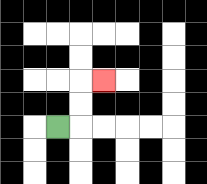{'start': '[2, 5]', 'end': '[4, 3]', 'path_directions': 'R,U,U,R', 'path_coordinates': '[[2, 5], [3, 5], [3, 4], [3, 3], [4, 3]]'}